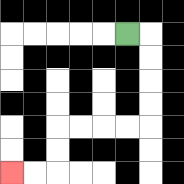{'start': '[5, 1]', 'end': '[0, 7]', 'path_directions': 'R,D,D,D,D,L,L,L,L,D,D,L,L', 'path_coordinates': '[[5, 1], [6, 1], [6, 2], [6, 3], [6, 4], [6, 5], [5, 5], [4, 5], [3, 5], [2, 5], [2, 6], [2, 7], [1, 7], [0, 7]]'}